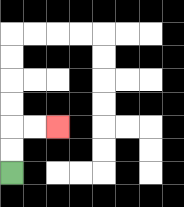{'start': '[0, 7]', 'end': '[2, 5]', 'path_directions': 'U,U,R,R', 'path_coordinates': '[[0, 7], [0, 6], [0, 5], [1, 5], [2, 5]]'}